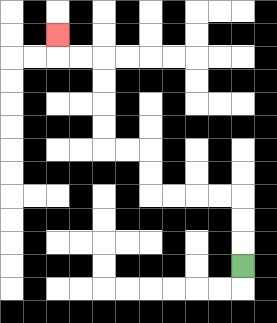{'start': '[10, 11]', 'end': '[2, 1]', 'path_directions': 'U,U,U,L,L,L,L,U,U,L,L,U,U,U,U,L,L,U', 'path_coordinates': '[[10, 11], [10, 10], [10, 9], [10, 8], [9, 8], [8, 8], [7, 8], [6, 8], [6, 7], [6, 6], [5, 6], [4, 6], [4, 5], [4, 4], [4, 3], [4, 2], [3, 2], [2, 2], [2, 1]]'}